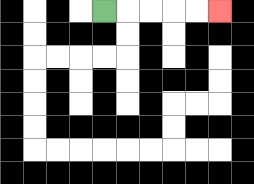{'start': '[4, 0]', 'end': '[9, 0]', 'path_directions': 'R,R,R,R,R', 'path_coordinates': '[[4, 0], [5, 0], [6, 0], [7, 0], [8, 0], [9, 0]]'}